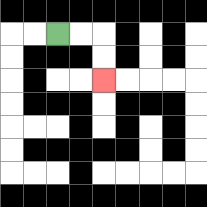{'start': '[2, 1]', 'end': '[4, 3]', 'path_directions': 'R,R,D,D', 'path_coordinates': '[[2, 1], [3, 1], [4, 1], [4, 2], [4, 3]]'}